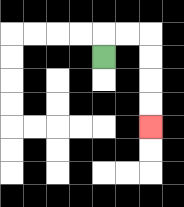{'start': '[4, 2]', 'end': '[6, 5]', 'path_directions': 'U,R,R,D,D,D,D', 'path_coordinates': '[[4, 2], [4, 1], [5, 1], [6, 1], [6, 2], [6, 3], [6, 4], [6, 5]]'}